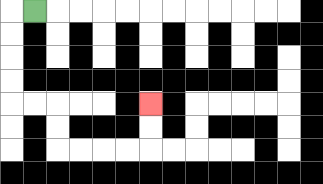{'start': '[1, 0]', 'end': '[6, 4]', 'path_directions': 'L,D,D,D,D,R,R,D,D,R,R,R,R,U,U', 'path_coordinates': '[[1, 0], [0, 0], [0, 1], [0, 2], [0, 3], [0, 4], [1, 4], [2, 4], [2, 5], [2, 6], [3, 6], [4, 6], [5, 6], [6, 6], [6, 5], [6, 4]]'}